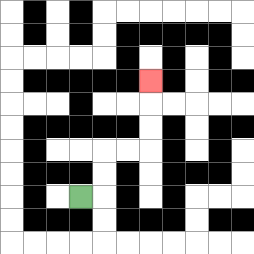{'start': '[3, 8]', 'end': '[6, 3]', 'path_directions': 'R,U,U,R,R,U,U,U', 'path_coordinates': '[[3, 8], [4, 8], [4, 7], [4, 6], [5, 6], [6, 6], [6, 5], [6, 4], [6, 3]]'}